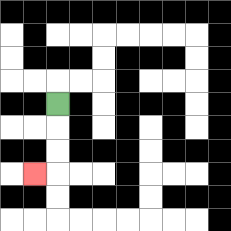{'start': '[2, 4]', 'end': '[1, 7]', 'path_directions': 'D,D,D,L', 'path_coordinates': '[[2, 4], [2, 5], [2, 6], [2, 7], [1, 7]]'}